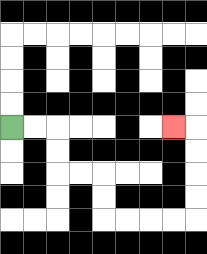{'start': '[0, 5]', 'end': '[7, 5]', 'path_directions': 'R,R,D,D,R,R,D,D,R,R,R,R,U,U,U,U,L', 'path_coordinates': '[[0, 5], [1, 5], [2, 5], [2, 6], [2, 7], [3, 7], [4, 7], [4, 8], [4, 9], [5, 9], [6, 9], [7, 9], [8, 9], [8, 8], [8, 7], [8, 6], [8, 5], [7, 5]]'}